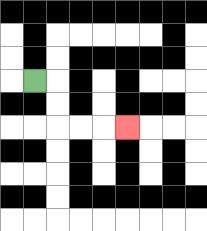{'start': '[1, 3]', 'end': '[5, 5]', 'path_directions': 'R,D,D,R,R,R', 'path_coordinates': '[[1, 3], [2, 3], [2, 4], [2, 5], [3, 5], [4, 5], [5, 5]]'}